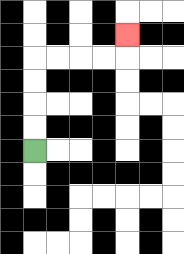{'start': '[1, 6]', 'end': '[5, 1]', 'path_directions': 'U,U,U,U,R,R,R,R,U', 'path_coordinates': '[[1, 6], [1, 5], [1, 4], [1, 3], [1, 2], [2, 2], [3, 2], [4, 2], [5, 2], [5, 1]]'}